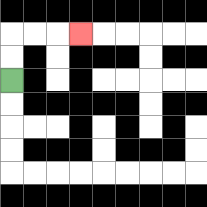{'start': '[0, 3]', 'end': '[3, 1]', 'path_directions': 'U,U,R,R,R', 'path_coordinates': '[[0, 3], [0, 2], [0, 1], [1, 1], [2, 1], [3, 1]]'}